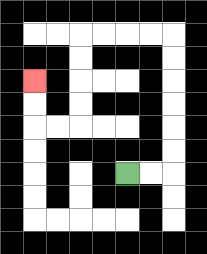{'start': '[5, 7]', 'end': '[1, 3]', 'path_directions': 'R,R,U,U,U,U,U,U,L,L,L,L,D,D,D,D,L,L,U,U', 'path_coordinates': '[[5, 7], [6, 7], [7, 7], [7, 6], [7, 5], [7, 4], [7, 3], [7, 2], [7, 1], [6, 1], [5, 1], [4, 1], [3, 1], [3, 2], [3, 3], [3, 4], [3, 5], [2, 5], [1, 5], [1, 4], [1, 3]]'}